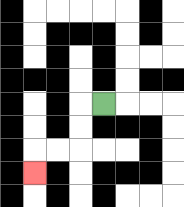{'start': '[4, 4]', 'end': '[1, 7]', 'path_directions': 'L,D,D,L,L,D', 'path_coordinates': '[[4, 4], [3, 4], [3, 5], [3, 6], [2, 6], [1, 6], [1, 7]]'}